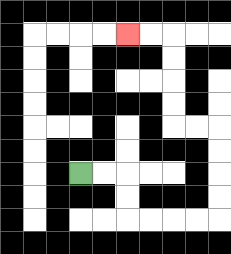{'start': '[3, 7]', 'end': '[5, 1]', 'path_directions': 'R,R,D,D,R,R,R,R,U,U,U,U,L,L,U,U,U,U,L,L', 'path_coordinates': '[[3, 7], [4, 7], [5, 7], [5, 8], [5, 9], [6, 9], [7, 9], [8, 9], [9, 9], [9, 8], [9, 7], [9, 6], [9, 5], [8, 5], [7, 5], [7, 4], [7, 3], [7, 2], [7, 1], [6, 1], [5, 1]]'}